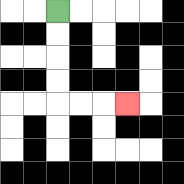{'start': '[2, 0]', 'end': '[5, 4]', 'path_directions': 'D,D,D,D,R,R,R', 'path_coordinates': '[[2, 0], [2, 1], [2, 2], [2, 3], [2, 4], [3, 4], [4, 4], [5, 4]]'}